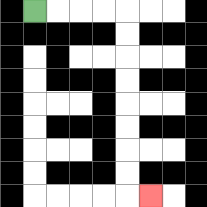{'start': '[1, 0]', 'end': '[6, 8]', 'path_directions': 'R,R,R,R,D,D,D,D,D,D,D,D,R', 'path_coordinates': '[[1, 0], [2, 0], [3, 0], [4, 0], [5, 0], [5, 1], [5, 2], [5, 3], [5, 4], [5, 5], [5, 6], [5, 7], [5, 8], [6, 8]]'}